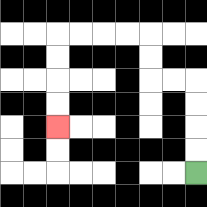{'start': '[8, 7]', 'end': '[2, 5]', 'path_directions': 'U,U,U,U,L,L,U,U,L,L,L,L,D,D,D,D', 'path_coordinates': '[[8, 7], [8, 6], [8, 5], [8, 4], [8, 3], [7, 3], [6, 3], [6, 2], [6, 1], [5, 1], [4, 1], [3, 1], [2, 1], [2, 2], [2, 3], [2, 4], [2, 5]]'}